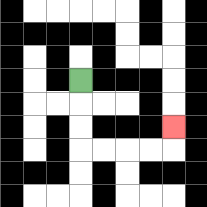{'start': '[3, 3]', 'end': '[7, 5]', 'path_directions': 'D,D,D,R,R,R,R,U', 'path_coordinates': '[[3, 3], [3, 4], [3, 5], [3, 6], [4, 6], [5, 6], [6, 6], [7, 6], [7, 5]]'}